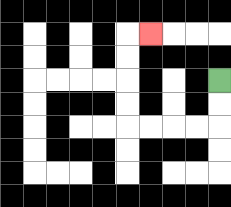{'start': '[9, 3]', 'end': '[6, 1]', 'path_directions': 'D,D,L,L,L,L,U,U,U,U,R', 'path_coordinates': '[[9, 3], [9, 4], [9, 5], [8, 5], [7, 5], [6, 5], [5, 5], [5, 4], [5, 3], [5, 2], [5, 1], [6, 1]]'}